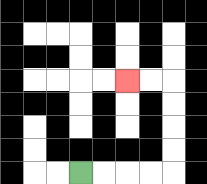{'start': '[3, 7]', 'end': '[5, 3]', 'path_directions': 'R,R,R,R,U,U,U,U,L,L', 'path_coordinates': '[[3, 7], [4, 7], [5, 7], [6, 7], [7, 7], [7, 6], [7, 5], [7, 4], [7, 3], [6, 3], [5, 3]]'}